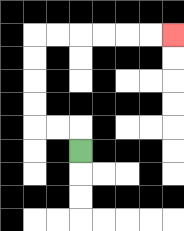{'start': '[3, 6]', 'end': '[7, 1]', 'path_directions': 'U,L,L,U,U,U,U,R,R,R,R,R,R', 'path_coordinates': '[[3, 6], [3, 5], [2, 5], [1, 5], [1, 4], [1, 3], [1, 2], [1, 1], [2, 1], [3, 1], [4, 1], [5, 1], [6, 1], [7, 1]]'}